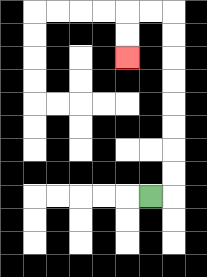{'start': '[6, 8]', 'end': '[5, 2]', 'path_directions': 'R,U,U,U,U,U,U,U,U,L,L,D,D', 'path_coordinates': '[[6, 8], [7, 8], [7, 7], [7, 6], [7, 5], [7, 4], [7, 3], [7, 2], [7, 1], [7, 0], [6, 0], [5, 0], [5, 1], [5, 2]]'}